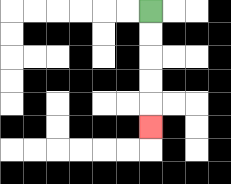{'start': '[6, 0]', 'end': '[6, 5]', 'path_directions': 'D,D,D,D,D', 'path_coordinates': '[[6, 0], [6, 1], [6, 2], [6, 3], [6, 4], [6, 5]]'}